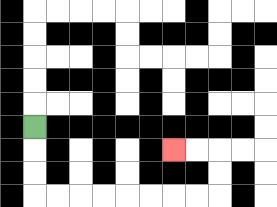{'start': '[1, 5]', 'end': '[7, 6]', 'path_directions': 'D,D,D,R,R,R,R,R,R,R,R,U,U,L,L', 'path_coordinates': '[[1, 5], [1, 6], [1, 7], [1, 8], [2, 8], [3, 8], [4, 8], [5, 8], [6, 8], [7, 8], [8, 8], [9, 8], [9, 7], [9, 6], [8, 6], [7, 6]]'}